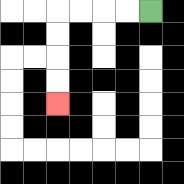{'start': '[6, 0]', 'end': '[2, 4]', 'path_directions': 'L,L,L,L,D,D,D,D', 'path_coordinates': '[[6, 0], [5, 0], [4, 0], [3, 0], [2, 0], [2, 1], [2, 2], [2, 3], [2, 4]]'}